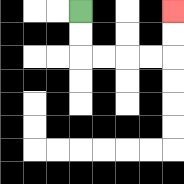{'start': '[3, 0]', 'end': '[7, 0]', 'path_directions': 'D,D,R,R,R,R,U,U', 'path_coordinates': '[[3, 0], [3, 1], [3, 2], [4, 2], [5, 2], [6, 2], [7, 2], [7, 1], [7, 0]]'}